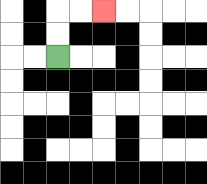{'start': '[2, 2]', 'end': '[4, 0]', 'path_directions': 'U,U,R,R', 'path_coordinates': '[[2, 2], [2, 1], [2, 0], [3, 0], [4, 0]]'}